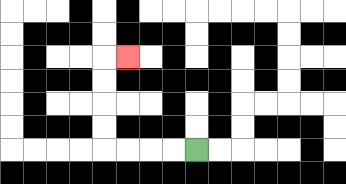{'start': '[8, 6]', 'end': '[5, 2]', 'path_directions': 'L,L,L,L,U,U,U,U,R', 'path_coordinates': '[[8, 6], [7, 6], [6, 6], [5, 6], [4, 6], [4, 5], [4, 4], [4, 3], [4, 2], [5, 2]]'}